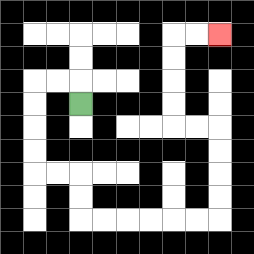{'start': '[3, 4]', 'end': '[9, 1]', 'path_directions': 'U,L,L,D,D,D,D,R,R,D,D,R,R,R,R,R,R,U,U,U,U,L,L,U,U,U,U,R,R', 'path_coordinates': '[[3, 4], [3, 3], [2, 3], [1, 3], [1, 4], [1, 5], [1, 6], [1, 7], [2, 7], [3, 7], [3, 8], [3, 9], [4, 9], [5, 9], [6, 9], [7, 9], [8, 9], [9, 9], [9, 8], [9, 7], [9, 6], [9, 5], [8, 5], [7, 5], [7, 4], [7, 3], [7, 2], [7, 1], [8, 1], [9, 1]]'}